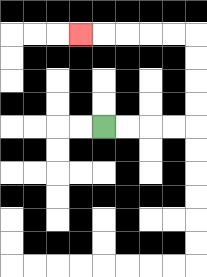{'start': '[4, 5]', 'end': '[3, 1]', 'path_directions': 'R,R,R,R,U,U,U,U,L,L,L,L,L', 'path_coordinates': '[[4, 5], [5, 5], [6, 5], [7, 5], [8, 5], [8, 4], [8, 3], [8, 2], [8, 1], [7, 1], [6, 1], [5, 1], [4, 1], [3, 1]]'}